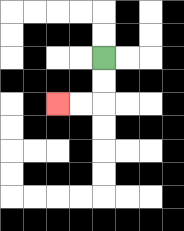{'start': '[4, 2]', 'end': '[2, 4]', 'path_directions': 'D,D,L,L', 'path_coordinates': '[[4, 2], [4, 3], [4, 4], [3, 4], [2, 4]]'}